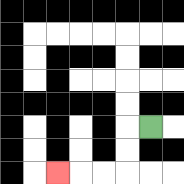{'start': '[6, 5]', 'end': '[2, 7]', 'path_directions': 'L,D,D,L,L,L', 'path_coordinates': '[[6, 5], [5, 5], [5, 6], [5, 7], [4, 7], [3, 7], [2, 7]]'}